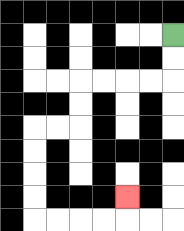{'start': '[7, 1]', 'end': '[5, 8]', 'path_directions': 'D,D,L,L,L,L,D,D,L,L,D,D,D,D,R,R,R,R,U', 'path_coordinates': '[[7, 1], [7, 2], [7, 3], [6, 3], [5, 3], [4, 3], [3, 3], [3, 4], [3, 5], [2, 5], [1, 5], [1, 6], [1, 7], [1, 8], [1, 9], [2, 9], [3, 9], [4, 9], [5, 9], [5, 8]]'}